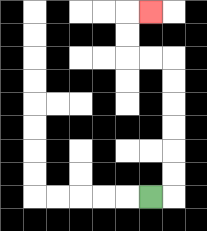{'start': '[6, 8]', 'end': '[6, 0]', 'path_directions': 'R,U,U,U,U,U,U,L,L,U,U,R', 'path_coordinates': '[[6, 8], [7, 8], [7, 7], [7, 6], [7, 5], [7, 4], [7, 3], [7, 2], [6, 2], [5, 2], [5, 1], [5, 0], [6, 0]]'}